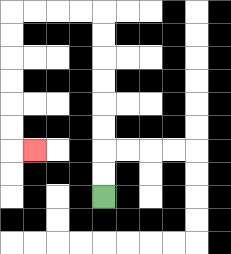{'start': '[4, 8]', 'end': '[1, 6]', 'path_directions': 'U,U,U,U,U,U,U,U,L,L,L,L,D,D,D,D,D,D,R', 'path_coordinates': '[[4, 8], [4, 7], [4, 6], [4, 5], [4, 4], [4, 3], [4, 2], [4, 1], [4, 0], [3, 0], [2, 0], [1, 0], [0, 0], [0, 1], [0, 2], [0, 3], [0, 4], [0, 5], [0, 6], [1, 6]]'}